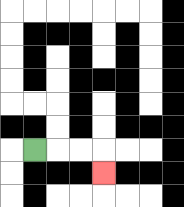{'start': '[1, 6]', 'end': '[4, 7]', 'path_directions': 'R,R,R,D', 'path_coordinates': '[[1, 6], [2, 6], [3, 6], [4, 6], [4, 7]]'}